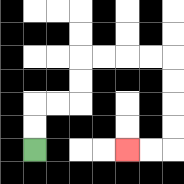{'start': '[1, 6]', 'end': '[5, 6]', 'path_directions': 'U,U,R,R,U,U,R,R,R,R,D,D,D,D,L,L', 'path_coordinates': '[[1, 6], [1, 5], [1, 4], [2, 4], [3, 4], [3, 3], [3, 2], [4, 2], [5, 2], [6, 2], [7, 2], [7, 3], [7, 4], [7, 5], [7, 6], [6, 6], [5, 6]]'}